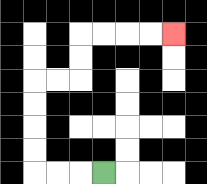{'start': '[4, 7]', 'end': '[7, 1]', 'path_directions': 'L,L,L,U,U,U,U,R,R,U,U,R,R,R,R', 'path_coordinates': '[[4, 7], [3, 7], [2, 7], [1, 7], [1, 6], [1, 5], [1, 4], [1, 3], [2, 3], [3, 3], [3, 2], [3, 1], [4, 1], [5, 1], [6, 1], [7, 1]]'}